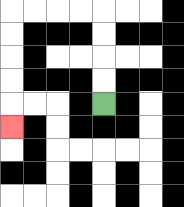{'start': '[4, 4]', 'end': '[0, 5]', 'path_directions': 'U,U,U,U,L,L,L,L,D,D,D,D,D', 'path_coordinates': '[[4, 4], [4, 3], [4, 2], [4, 1], [4, 0], [3, 0], [2, 0], [1, 0], [0, 0], [0, 1], [0, 2], [0, 3], [0, 4], [0, 5]]'}